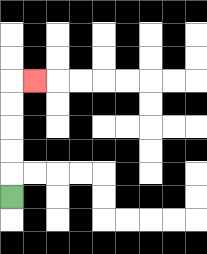{'start': '[0, 8]', 'end': '[1, 3]', 'path_directions': 'U,U,U,U,U,R', 'path_coordinates': '[[0, 8], [0, 7], [0, 6], [0, 5], [0, 4], [0, 3], [1, 3]]'}